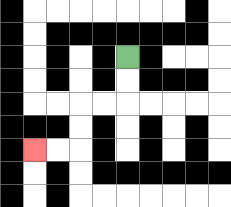{'start': '[5, 2]', 'end': '[1, 6]', 'path_directions': 'D,D,L,L,D,D,L,L', 'path_coordinates': '[[5, 2], [5, 3], [5, 4], [4, 4], [3, 4], [3, 5], [3, 6], [2, 6], [1, 6]]'}